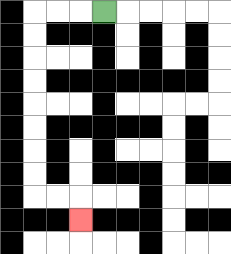{'start': '[4, 0]', 'end': '[3, 9]', 'path_directions': 'L,L,L,D,D,D,D,D,D,D,D,R,R,D', 'path_coordinates': '[[4, 0], [3, 0], [2, 0], [1, 0], [1, 1], [1, 2], [1, 3], [1, 4], [1, 5], [1, 6], [1, 7], [1, 8], [2, 8], [3, 8], [3, 9]]'}